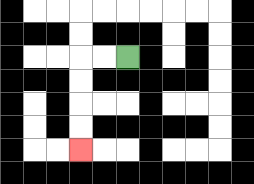{'start': '[5, 2]', 'end': '[3, 6]', 'path_directions': 'L,L,D,D,D,D', 'path_coordinates': '[[5, 2], [4, 2], [3, 2], [3, 3], [3, 4], [3, 5], [3, 6]]'}